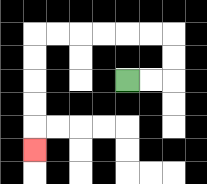{'start': '[5, 3]', 'end': '[1, 6]', 'path_directions': 'R,R,U,U,L,L,L,L,L,L,D,D,D,D,D', 'path_coordinates': '[[5, 3], [6, 3], [7, 3], [7, 2], [7, 1], [6, 1], [5, 1], [4, 1], [3, 1], [2, 1], [1, 1], [1, 2], [1, 3], [1, 4], [1, 5], [1, 6]]'}